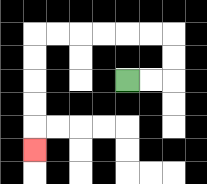{'start': '[5, 3]', 'end': '[1, 6]', 'path_directions': 'R,R,U,U,L,L,L,L,L,L,D,D,D,D,D', 'path_coordinates': '[[5, 3], [6, 3], [7, 3], [7, 2], [7, 1], [6, 1], [5, 1], [4, 1], [3, 1], [2, 1], [1, 1], [1, 2], [1, 3], [1, 4], [1, 5], [1, 6]]'}